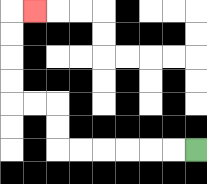{'start': '[8, 6]', 'end': '[1, 0]', 'path_directions': 'L,L,L,L,L,L,U,U,L,L,U,U,U,U,R', 'path_coordinates': '[[8, 6], [7, 6], [6, 6], [5, 6], [4, 6], [3, 6], [2, 6], [2, 5], [2, 4], [1, 4], [0, 4], [0, 3], [0, 2], [0, 1], [0, 0], [1, 0]]'}